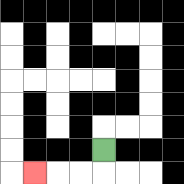{'start': '[4, 6]', 'end': '[1, 7]', 'path_directions': 'D,L,L,L', 'path_coordinates': '[[4, 6], [4, 7], [3, 7], [2, 7], [1, 7]]'}